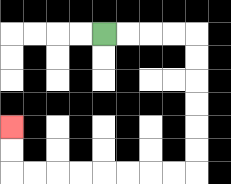{'start': '[4, 1]', 'end': '[0, 5]', 'path_directions': 'R,R,R,R,D,D,D,D,D,D,L,L,L,L,L,L,L,L,U,U', 'path_coordinates': '[[4, 1], [5, 1], [6, 1], [7, 1], [8, 1], [8, 2], [8, 3], [8, 4], [8, 5], [8, 6], [8, 7], [7, 7], [6, 7], [5, 7], [4, 7], [3, 7], [2, 7], [1, 7], [0, 7], [0, 6], [0, 5]]'}